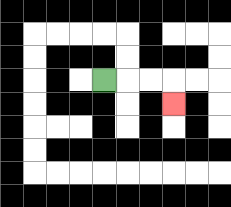{'start': '[4, 3]', 'end': '[7, 4]', 'path_directions': 'R,R,R,D', 'path_coordinates': '[[4, 3], [5, 3], [6, 3], [7, 3], [7, 4]]'}